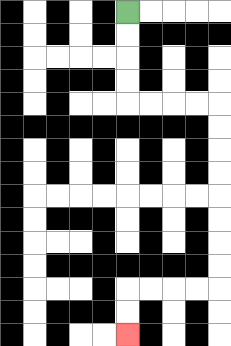{'start': '[5, 0]', 'end': '[5, 14]', 'path_directions': 'D,D,D,D,R,R,R,R,D,D,D,D,D,D,D,D,L,L,L,L,D,D', 'path_coordinates': '[[5, 0], [5, 1], [5, 2], [5, 3], [5, 4], [6, 4], [7, 4], [8, 4], [9, 4], [9, 5], [9, 6], [9, 7], [9, 8], [9, 9], [9, 10], [9, 11], [9, 12], [8, 12], [7, 12], [6, 12], [5, 12], [5, 13], [5, 14]]'}